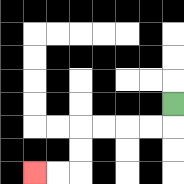{'start': '[7, 4]', 'end': '[1, 7]', 'path_directions': 'D,L,L,L,L,D,D,L,L', 'path_coordinates': '[[7, 4], [7, 5], [6, 5], [5, 5], [4, 5], [3, 5], [3, 6], [3, 7], [2, 7], [1, 7]]'}